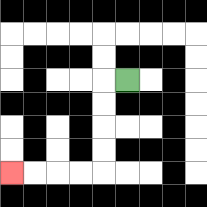{'start': '[5, 3]', 'end': '[0, 7]', 'path_directions': 'L,D,D,D,D,L,L,L,L', 'path_coordinates': '[[5, 3], [4, 3], [4, 4], [4, 5], [4, 6], [4, 7], [3, 7], [2, 7], [1, 7], [0, 7]]'}